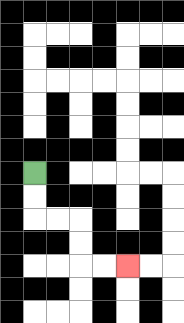{'start': '[1, 7]', 'end': '[5, 11]', 'path_directions': 'D,D,R,R,D,D,R,R', 'path_coordinates': '[[1, 7], [1, 8], [1, 9], [2, 9], [3, 9], [3, 10], [3, 11], [4, 11], [5, 11]]'}